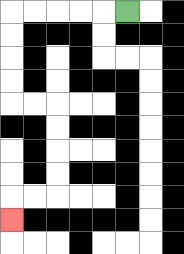{'start': '[5, 0]', 'end': '[0, 9]', 'path_directions': 'L,L,L,L,L,D,D,D,D,R,R,D,D,D,D,L,L,D', 'path_coordinates': '[[5, 0], [4, 0], [3, 0], [2, 0], [1, 0], [0, 0], [0, 1], [0, 2], [0, 3], [0, 4], [1, 4], [2, 4], [2, 5], [2, 6], [2, 7], [2, 8], [1, 8], [0, 8], [0, 9]]'}